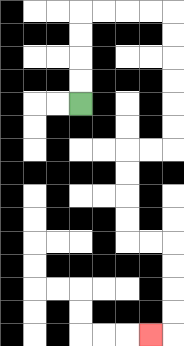{'start': '[3, 4]', 'end': '[6, 14]', 'path_directions': 'U,U,U,U,R,R,R,R,D,D,D,D,D,D,L,L,D,D,D,D,R,R,D,D,D,D,L', 'path_coordinates': '[[3, 4], [3, 3], [3, 2], [3, 1], [3, 0], [4, 0], [5, 0], [6, 0], [7, 0], [7, 1], [7, 2], [7, 3], [7, 4], [7, 5], [7, 6], [6, 6], [5, 6], [5, 7], [5, 8], [5, 9], [5, 10], [6, 10], [7, 10], [7, 11], [7, 12], [7, 13], [7, 14], [6, 14]]'}